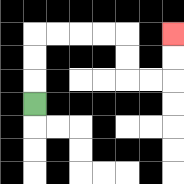{'start': '[1, 4]', 'end': '[7, 1]', 'path_directions': 'U,U,U,R,R,R,R,D,D,R,R,U,U', 'path_coordinates': '[[1, 4], [1, 3], [1, 2], [1, 1], [2, 1], [3, 1], [4, 1], [5, 1], [5, 2], [5, 3], [6, 3], [7, 3], [7, 2], [7, 1]]'}